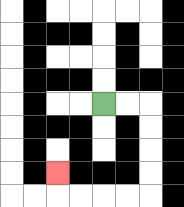{'start': '[4, 4]', 'end': '[2, 7]', 'path_directions': 'R,R,D,D,D,D,L,L,L,L,U', 'path_coordinates': '[[4, 4], [5, 4], [6, 4], [6, 5], [6, 6], [6, 7], [6, 8], [5, 8], [4, 8], [3, 8], [2, 8], [2, 7]]'}